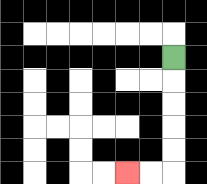{'start': '[7, 2]', 'end': '[5, 7]', 'path_directions': 'D,D,D,D,D,L,L', 'path_coordinates': '[[7, 2], [7, 3], [7, 4], [7, 5], [7, 6], [7, 7], [6, 7], [5, 7]]'}